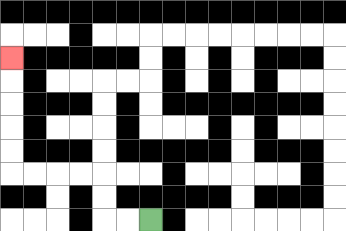{'start': '[6, 9]', 'end': '[0, 2]', 'path_directions': 'L,L,U,U,L,L,L,L,U,U,U,U,U', 'path_coordinates': '[[6, 9], [5, 9], [4, 9], [4, 8], [4, 7], [3, 7], [2, 7], [1, 7], [0, 7], [0, 6], [0, 5], [0, 4], [0, 3], [0, 2]]'}